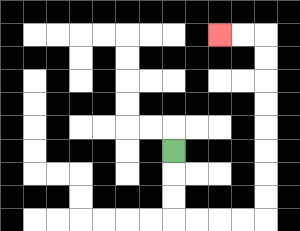{'start': '[7, 6]', 'end': '[9, 1]', 'path_directions': 'D,D,D,R,R,R,R,U,U,U,U,U,U,U,U,L,L', 'path_coordinates': '[[7, 6], [7, 7], [7, 8], [7, 9], [8, 9], [9, 9], [10, 9], [11, 9], [11, 8], [11, 7], [11, 6], [11, 5], [11, 4], [11, 3], [11, 2], [11, 1], [10, 1], [9, 1]]'}